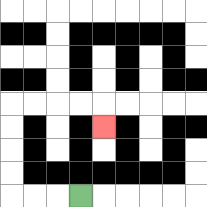{'start': '[3, 8]', 'end': '[4, 5]', 'path_directions': 'L,L,L,U,U,U,U,R,R,R,R,D', 'path_coordinates': '[[3, 8], [2, 8], [1, 8], [0, 8], [0, 7], [0, 6], [0, 5], [0, 4], [1, 4], [2, 4], [3, 4], [4, 4], [4, 5]]'}